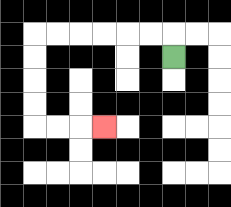{'start': '[7, 2]', 'end': '[4, 5]', 'path_directions': 'U,L,L,L,L,L,L,D,D,D,D,R,R,R', 'path_coordinates': '[[7, 2], [7, 1], [6, 1], [5, 1], [4, 1], [3, 1], [2, 1], [1, 1], [1, 2], [1, 3], [1, 4], [1, 5], [2, 5], [3, 5], [4, 5]]'}